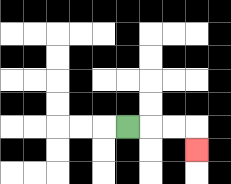{'start': '[5, 5]', 'end': '[8, 6]', 'path_directions': 'R,R,R,D', 'path_coordinates': '[[5, 5], [6, 5], [7, 5], [8, 5], [8, 6]]'}